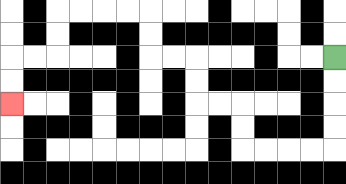{'start': '[14, 2]', 'end': '[0, 4]', 'path_directions': 'D,D,D,D,L,L,L,L,U,U,L,L,U,U,L,L,U,U,L,L,L,L,D,D,L,L,D,D', 'path_coordinates': '[[14, 2], [14, 3], [14, 4], [14, 5], [14, 6], [13, 6], [12, 6], [11, 6], [10, 6], [10, 5], [10, 4], [9, 4], [8, 4], [8, 3], [8, 2], [7, 2], [6, 2], [6, 1], [6, 0], [5, 0], [4, 0], [3, 0], [2, 0], [2, 1], [2, 2], [1, 2], [0, 2], [0, 3], [0, 4]]'}